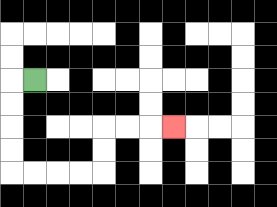{'start': '[1, 3]', 'end': '[7, 5]', 'path_directions': 'L,D,D,D,D,R,R,R,R,U,U,R,R,R', 'path_coordinates': '[[1, 3], [0, 3], [0, 4], [0, 5], [0, 6], [0, 7], [1, 7], [2, 7], [3, 7], [4, 7], [4, 6], [4, 5], [5, 5], [6, 5], [7, 5]]'}